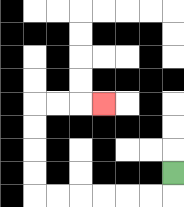{'start': '[7, 7]', 'end': '[4, 4]', 'path_directions': 'D,L,L,L,L,L,L,U,U,U,U,R,R,R', 'path_coordinates': '[[7, 7], [7, 8], [6, 8], [5, 8], [4, 8], [3, 8], [2, 8], [1, 8], [1, 7], [1, 6], [1, 5], [1, 4], [2, 4], [3, 4], [4, 4]]'}